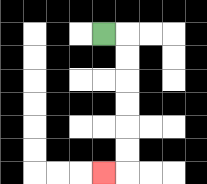{'start': '[4, 1]', 'end': '[4, 7]', 'path_directions': 'R,D,D,D,D,D,D,L', 'path_coordinates': '[[4, 1], [5, 1], [5, 2], [5, 3], [5, 4], [5, 5], [5, 6], [5, 7], [4, 7]]'}